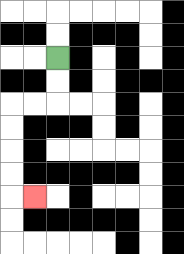{'start': '[2, 2]', 'end': '[1, 8]', 'path_directions': 'D,D,L,L,D,D,D,D,R', 'path_coordinates': '[[2, 2], [2, 3], [2, 4], [1, 4], [0, 4], [0, 5], [0, 6], [0, 7], [0, 8], [1, 8]]'}